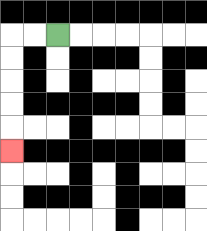{'start': '[2, 1]', 'end': '[0, 6]', 'path_directions': 'L,L,D,D,D,D,D', 'path_coordinates': '[[2, 1], [1, 1], [0, 1], [0, 2], [0, 3], [0, 4], [0, 5], [0, 6]]'}